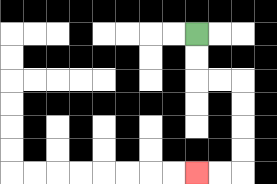{'start': '[8, 1]', 'end': '[8, 7]', 'path_directions': 'D,D,R,R,D,D,D,D,L,L', 'path_coordinates': '[[8, 1], [8, 2], [8, 3], [9, 3], [10, 3], [10, 4], [10, 5], [10, 6], [10, 7], [9, 7], [8, 7]]'}